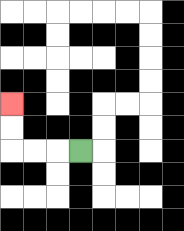{'start': '[3, 6]', 'end': '[0, 4]', 'path_directions': 'L,L,L,U,U', 'path_coordinates': '[[3, 6], [2, 6], [1, 6], [0, 6], [0, 5], [0, 4]]'}